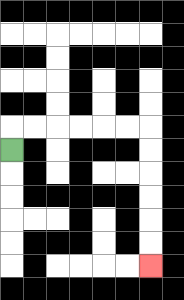{'start': '[0, 6]', 'end': '[6, 11]', 'path_directions': 'U,R,R,R,R,R,R,D,D,D,D,D,D', 'path_coordinates': '[[0, 6], [0, 5], [1, 5], [2, 5], [3, 5], [4, 5], [5, 5], [6, 5], [6, 6], [6, 7], [6, 8], [6, 9], [6, 10], [6, 11]]'}